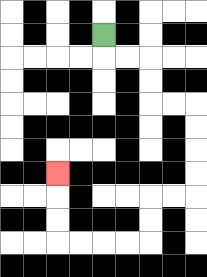{'start': '[4, 1]', 'end': '[2, 7]', 'path_directions': 'D,R,R,D,D,R,R,D,D,D,D,L,L,D,D,L,L,L,L,U,U,U', 'path_coordinates': '[[4, 1], [4, 2], [5, 2], [6, 2], [6, 3], [6, 4], [7, 4], [8, 4], [8, 5], [8, 6], [8, 7], [8, 8], [7, 8], [6, 8], [6, 9], [6, 10], [5, 10], [4, 10], [3, 10], [2, 10], [2, 9], [2, 8], [2, 7]]'}